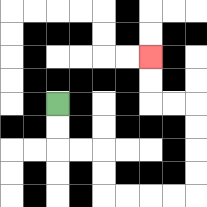{'start': '[2, 4]', 'end': '[6, 2]', 'path_directions': 'D,D,R,R,D,D,R,R,R,R,U,U,U,U,L,L,U,U', 'path_coordinates': '[[2, 4], [2, 5], [2, 6], [3, 6], [4, 6], [4, 7], [4, 8], [5, 8], [6, 8], [7, 8], [8, 8], [8, 7], [8, 6], [8, 5], [8, 4], [7, 4], [6, 4], [6, 3], [6, 2]]'}